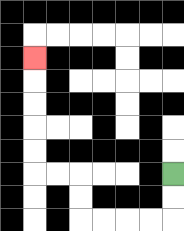{'start': '[7, 7]', 'end': '[1, 2]', 'path_directions': 'D,D,L,L,L,L,U,U,L,L,U,U,U,U,U', 'path_coordinates': '[[7, 7], [7, 8], [7, 9], [6, 9], [5, 9], [4, 9], [3, 9], [3, 8], [3, 7], [2, 7], [1, 7], [1, 6], [1, 5], [1, 4], [1, 3], [1, 2]]'}